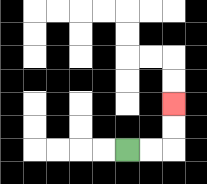{'start': '[5, 6]', 'end': '[7, 4]', 'path_directions': 'R,R,U,U', 'path_coordinates': '[[5, 6], [6, 6], [7, 6], [7, 5], [7, 4]]'}